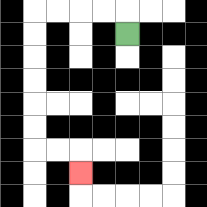{'start': '[5, 1]', 'end': '[3, 7]', 'path_directions': 'U,L,L,L,L,D,D,D,D,D,D,R,R,D', 'path_coordinates': '[[5, 1], [5, 0], [4, 0], [3, 0], [2, 0], [1, 0], [1, 1], [1, 2], [1, 3], [1, 4], [1, 5], [1, 6], [2, 6], [3, 6], [3, 7]]'}